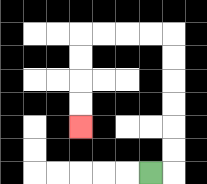{'start': '[6, 7]', 'end': '[3, 5]', 'path_directions': 'R,U,U,U,U,U,U,L,L,L,L,D,D,D,D', 'path_coordinates': '[[6, 7], [7, 7], [7, 6], [7, 5], [7, 4], [7, 3], [7, 2], [7, 1], [6, 1], [5, 1], [4, 1], [3, 1], [3, 2], [3, 3], [3, 4], [3, 5]]'}